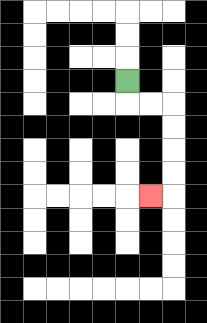{'start': '[5, 3]', 'end': '[6, 8]', 'path_directions': 'D,R,R,D,D,D,D,L', 'path_coordinates': '[[5, 3], [5, 4], [6, 4], [7, 4], [7, 5], [7, 6], [7, 7], [7, 8], [6, 8]]'}